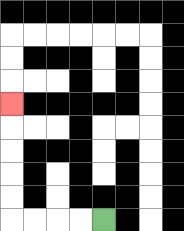{'start': '[4, 9]', 'end': '[0, 4]', 'path_directions': 'L,L,L,L,U,U,U,U,U', 'path_coordinates': '[[4, 9], [3, 9], [2, 9], [1, 9], [0, 9], [0, 8], [0, 7], [0, 6], [0, 5], [0, 4]]'}